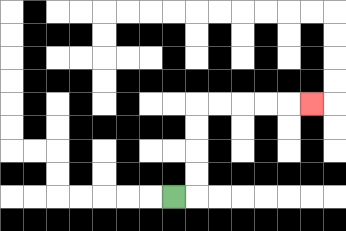{'start': '[7, 8]', 'end': '[13, 4]', 'path_directions': 'R,U,U,U,U,R,R,R,R,R', 'path_coordinates': '[[7, 8], [8, 8], [8, 7], [8, 6], [8, 5], [8, 4], [9, 4], [10, 4], [11, 4], [12, 4], [13, 4]]'}